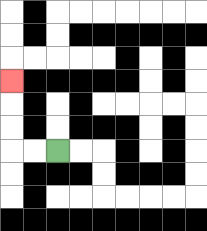{'start': '[2, 6]', 'end': '[0, 3]', 'path_directions': 'L,L,U,U,U', 'path_coordinates': '[[2, 6], [1, 6], [0, 6], [0, 5], [0, 4], [0, 3]]'}